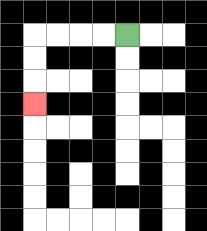{'start': '[5, 1]', 'end': '[1, 4]', 'path_directions': 'L,L,L,L,D,D,D', 'path_coordinates': '[[5, 1], [4, 1], [3, 1], [2, 1], [1, 1], [1, 2], [1, 3], [1, 4]]'}